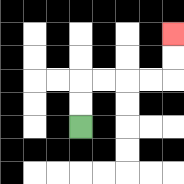{'start': '[3, 5]', 'end': '[7, 1]', 'path_directions': 'U,U,R,R,R,R,U,U', 'path_coordinates': '[[3, 5], [3, 4], [3, 3], [4, 3], [5, 3], [6, 3], [7, 3], [7, 2], [7, 1]]'}